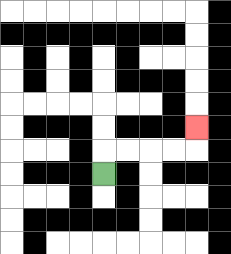{'start': '[4, 7]', 'end': '[8, 5]', 'path_directions': 'U,R,R,R,R,U', 'path_coordinates': '[[4, 7], [4, 6], [5, 6], [6, 6], [7, 6], [8, 6], [8, 5]]'}